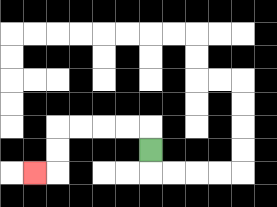{'start': '[6, 6]', 'end': '[1, 7]', 'path_directions': 'U,L,L,L,L,D,D,L', 'path_coordinates': '[[6, 6], [6, 5], [5, 5], [4, 5], [3, 5], [2, 5], [2, 6], [2, 7], [1, 7]]'}